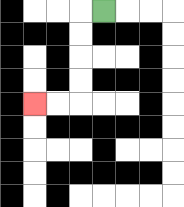{'start': '[4, 0]', 'end': '[1, 4]', 'path_directions': 'L,D,D,D,D,L,L', 'path_coordinates': '[[4, 0], [3, 0], [3, 1], [3, 2], [3, 3], [3, 4], [2, 4], [1, 4]]'}